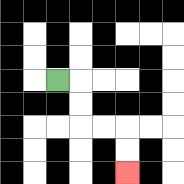{'start': '[2, 3]', 'end': '[5, 7]', 'path_directions': 'R,D,D,R,R,D,D', 'path_coordinates': '[[2, 3], [3, 3], [3, 4], [3, 5], [4, 5], [5, 5], [5, 6], [5, 7]]'}